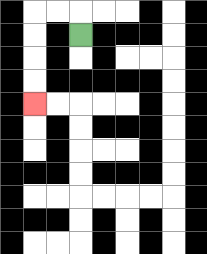{'start': '[3, 1]', 'end': '[1, 4]', 'path_directions': 'U,L,L,D,D,D,D', 'path_coordinates': '[[3, 1], [3, 0], [2, 0], [1, 0], [1, 1], [1, 2], [1, 3], [1, 4]]'}